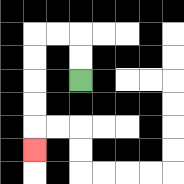{'start': '[3, 3]', 'end': '[1, 6]', 'path_directions': 'U,U,L,L,D,D,D,D,D', 'path_coordinates': '[[3, 3], [3, 2], [3, 1], [2, 1], [1, 1], [1, 2], [1, 3], [1, 4], [1, 5], [1, 6]]'}